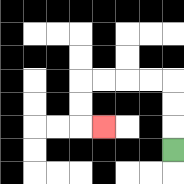{'start': '[7, 6]', 'end': '[4, 5]', 'path_directions': 'U,U,U,L,L,L,L,D,D,R', 'path_coordinates': '[[7, 6], [7, 5], [7, 4], [7, 3], [6, 3], [5, 3], [4, 3], [3, 3], [3, 4], [3, 5], [4, 5]]'}